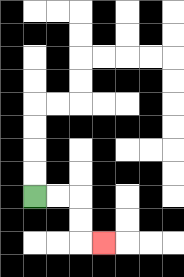{'start': '[1, 8]', 'end': '[4, 10]', 'path_directions': 'R,R,D,D,R', 'path_coordinates': '[[1, 8], [2, 8], [3, 8], [3, 9], [3, 10], [4, 10]]'}